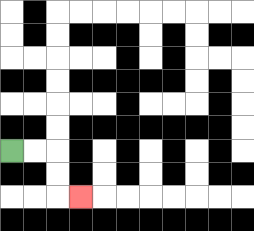{'start': '[0, 6]', 'end': '[3, 8]', 'path_directions': 'R,R,D,D,R', 'path_coordinates': '[[0, 6], [1, 6], [2, 6], [2, 7], [2, 8], [3, 8]]'}